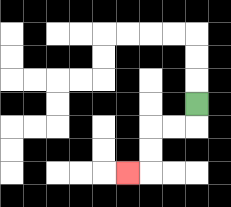{'start': '[8, 4]', 'end': '[5, 7]', 'path_directions': 'D,L,L,D,D,L', 'path_coordinates': '[[8, 4], [8, 5], [7, 5], [6, 5], [6, 6], [6, 7], [5, 7]]'}